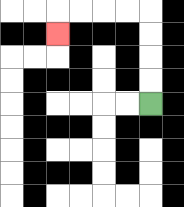{'start': '[6, 4]', 'end': '[2, 1]', 'path_directions': 'U,U,U,U,L,L,L,L,D', 'path_coordinates': '[[6, 4], [6, 3], [6, 2], [6, 1], [6, 0], [5, 0], [4, 0], [3, 0], [2, 0], [2, 1]]'}